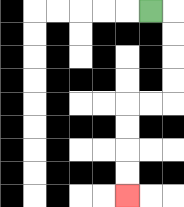{'start': '[6, 0]', 'end': '[5, 8]', 'path_directions': 'R,D,D,D,D,L,L,D,D,D,D', 'path_coordinates': '[[6, 0], [7, 0], [7, 1], [7, 2], [7, 3], [7, 4], [6, 4], [5, 4], [5, 5], [5, 6], [5, 7], [5, 8]]'}